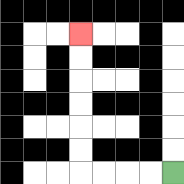{'start': '[7, 7]', 'end': '[3, 1]', 'path_directions': 'L,L,L,L,U,U,U,U,U,U', 'path_coordinates': '[[7, 7], [6, 7], [5, 7], [4, 7], [3, 7], [3, 6], [3, 5], [3, 4], [3, 3], [3, 2], [3, 1]]'}